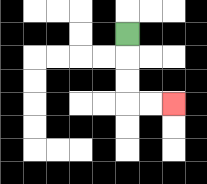{'start': '[5, 1]', 'end': '[7, 4]', 'path_directions': 'D,D,D,R,R', 'path_coordinates': '[[5, 1], [5, 2], [5, 3], [5, 4], [6, 4], [7, 4]]'}